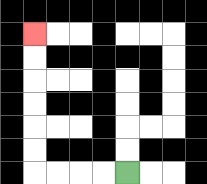{'start': '[5, 7]', 'end': '[1, 1]', 'path_directions': 'L,L,L,L,U,U,U,U,U,U', 'path_coordinates': '[[5, 7], [4, 7], [3, 7], [2, 7], [1, 7], [1, 6], [1, 5], [1, 4], [1, 3], [1, 2], [1, 1]]'}